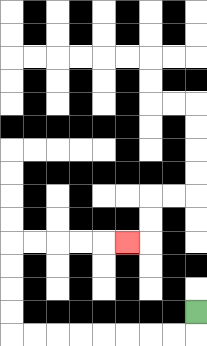{'start': '[8, 13]', 'end': '[5, 10]', 'path_directions': 'D,L,L,L,L,L,L,L,L,U,U,U,U,R,R,R,R,R', 'path_coordinates': '[[8, 13], [8, 14], [7, 14], [6, 14], [5, 14], [4, 14], [3, 14], [2, 14], [1, 14], [0, 14], [0, 13], [0, 12], [0, 11], [0, 10], [1, 10], [2, 10], [3, 10], [4, 10], [5, 10]]'}